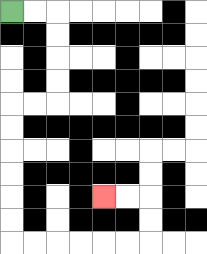{'start': '[0, 0]', 'end': '[4, 8]', 'path_directions': 'R,R,D,D,D,D,L,L,D,D,D,D,D,D,R,R,R,R,R,R,U,U,L,L', 'path_coordinates': '[[0, 0], [1, 0], [2, 0], [2, 1], [2, 2], [2, 3], [2, 4], [1, 4], [0, 4], [0, 5], [0, 6], [0, 7], [0, 8], [0, 9], [0, 10], [1, 10], [2, 10], [3, 10], [4, 10], [5, 10], [6, 10], [6, 9], [6, 8], [5, 8], [4, 8]]'}